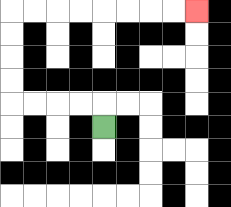{'start': '[4, 5]', 'end': '[8, 0]', 'path_directions': 'U,L,L,L,L,U,U,U,U,R,R,R,R,R,R,R,R', 'path_coordinates': '[[4, 5], [4, 4], [3, 4], [2, 4], [1, 4], [0, 4], [0, 3], [0, 2], [0, 1], [0, 0], [1, 0], [2, 0], [3, 0], [4, 0], [5, 0], [6, 0], [7, 0], [8, 0]]'}